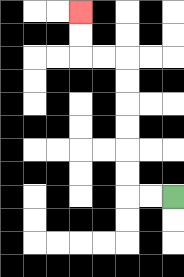{'start': '[7, 8]', 'end': '[3, 0]', 'path_directions': 'L,L,U,U,U,U,U,U,L,L,U,U', 'path_coordinates': '[[7, 8], [6, 8], [5, 8], [5, 7], [5, 6], [5, 5], [5, 4], [5, 3], [5, 2], [4, 2], [3, 2], [3, 1], [3, 0]]'}